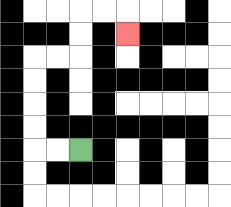{'start': '[3, 6]', 'end': '[5, 1]', 'path_directions': 'L,L,U,U,U,U,R,R,U,U,R,R,D', 'path_coordinates': '[[3, 6], [2, 6], [1, 6], [1, 5], [1, 4], [1, 3], [1, 2], [2, 2], [3, 2], [3, 1], [3, 0], [4, 0], [5, 0], [5, 1]]'}